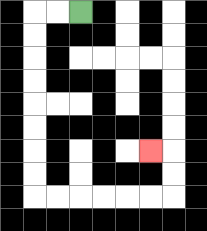{'start': '[3, 0]', 'end': '[6, 6]', 'path_directions': 'L,L,D,D,D,D,D,D,D,D,R,R,R,R,R,R,U,U,L', 'path_coordinates': '[[3, 0], [2, 0], [1, 0], [1, 1], [1, 2], [1, 3], [1, 4], [1, 5], [1, 6], [1, 7], [1, 8], [2, 8], [3, 8], [4, 8], [5, 8], [6, 8], [7, 8], [7, 7], [7, 6], [6, 6]]'}